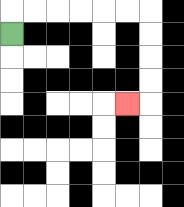{'start': '[0, 1]', 'end': '[5, 4]', 'path_directions': 'U,R,R,R,R,R,R,D,D,D,D,L', 'path_coordinates': '[[0, 1], [0, 0], [1, 0], [2, 0], [3, 0], [4, 0], [5, 0], [6, 0], [6, 1], [6, 2], [6, 3], [6, 4], [5, 4]]'}